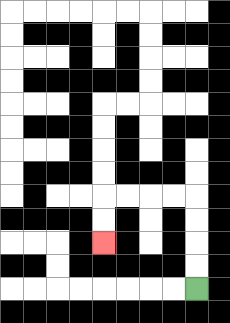{'start': '[8, 12]', 'end': '[4, 10]', 'path_directions': 'U,U,U,U,L,L,L,L,D,D', 'path_coordinates': '[[8, 12], [8, 11], [8, 10], [8, 9], [8, 8], [7, 8], [6, 8], [5, 8], [4, 8], [4, 9], [4, 10]]'}